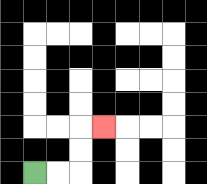{'start': '[1, 7]', 'end': '[4, 5]', 'path_directions': 'R,R,U,U,R', 'path_coordinates': '[[1, 7], [2, 7], [3, 7], [3, 6], [3, 5], [4, 5]]'}